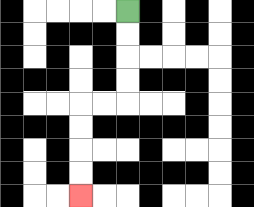{'start': '[5, 0]', 'end': '[3, 8]', 'path_directions': 'D,D,D,D,L,L,D,D,D,D', 'path_coordinates': '[[5, 0], [5, 1], [5, 2], [5, 3], [5, 4], [4, 4], [3, 4], [3, 5], [3, 6], [3, 7], [3, 8]]'}